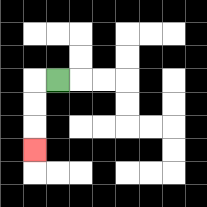{'start': '[2, 3]', 'end': '[1, 6]', 'path_directions': 'L,D,D,D', 'path_coordinates': '[[2, 3], [1, 3], [1, 4], [1, 5], [1, 6]]'}